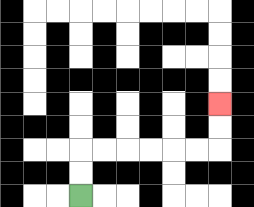{'start': '[3, 8]', 'end': '[9, 4]', 'path_directions': 'U,U,R,R,R,R,R,R,U,U', 'path_coordinates': '[[3, 8], [3, 7], [3, 6], [4, 6], [5, 6], [6, 6], [7, 6], [8, 6], [9, 6], [9, 5], [9, 4]]'}